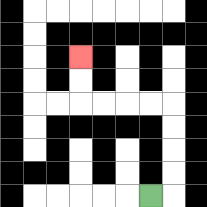{'start': '[6, 8]', 'end': '[3, 2]', 'path_directions': 'R,U,U,U,U,L,L,L,L,U,U', 'path_coordinates': '[[6, 8], [7, 8], [7, 7], [7, 6], [7, 5], [7, 4], [6, 4], [5, 4], [4, 4], [3, 4], [3, 3], [3, 2]]'}